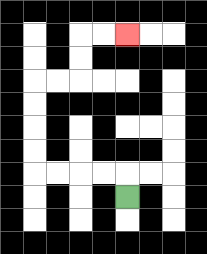{'start': '[5, 8]', 'end': '[5, 1]', 'path_directions': 'U,L,L,L,L,U,U,U,U,R,R,U,U,R,R', 'path_coordinates': '[[5, 8], [5, 7], [4, 7], [3, 7], [2, 7], [1, 7], [1, 6], [1, 5], [1, 4], [1, 3], [2, 3], [3, 3], [3, 2], [3, 1], [4, 1], [5, 1]]'}